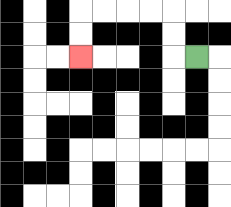{'start': '[8, 2]', 'end': '[3, 2]', 'path_directions': 'L,U,U,L,L,L,L,D,D', 'path_coordinates': '[[8, 2], [7, 2], [7, 1], [7, 0], [6, 0], [5, 0], [4, 0], [3, 0], [3, 1], [3, 2]]'}